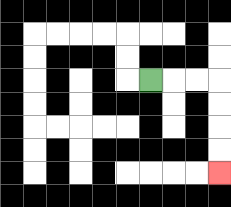{'start': '[6, 3]', 'end': '[9, 7]', 'path_directions': 'R,R,R,D,D,D,D', 'path_coordinates': '[[6, 3], [7, 3], [8, 3], [9, 3], [9, 4], [9, 5], [9, 6], [9, 7]]'}